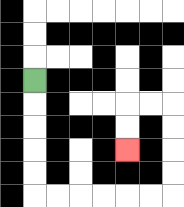{'start': '[1, 3]', 'end': '[5, 6]', 'path_directions': 'D,D,D,D,D,R,R,R,R,R,R,U,U,U,U,L,L,D,D', 'path_coordinates': '[[1, 3], [1, 4], [1, 5], [1, 6], [1, 7], [1, 8], [2, 8], [3, 8], [4, 8], [5, 8], [6, 8], [7, 8], [7, 7], [7, 6], [7, 5], [7, 4], [6, 4], [5, 4], [5, 5], [5, 6]]'}